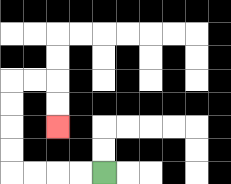{'start': '[4, 7]', 'end': '[2, 5]', 'path_directions': 'L,L,L,L,U,U,U,U,R,R,D,D', 'path_coordinates': '[[4, 7], [3, 7], [2, 7], [1, 7], [0, 7], [0, 6], [0, 5], [0, 4], [0, 3], [1, 3], [2, 3], [2, 4], [2, 5]]'}